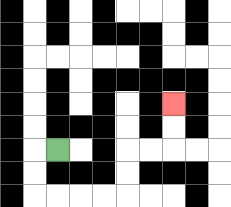{'start': '[2, 6]', 'end': '[7, 4]', 'path_directions': 'L,D,D,R,R,R,R,U,U,R,R,U,U', 'path_coordinates': '[[2, 6], [1, 6], [1, 7], [1, 8], [2, 8], [3, 8], [4, 8], [5, 8], [5, 7], [5, 6], [6, 6], [7, 6], [7, 5], [7, 4]]'}